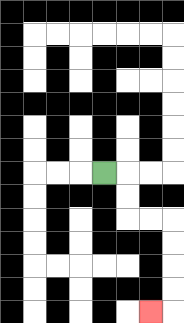{'start': '[4, 7]', 'end': '[6, 13]', 'path_directions': 'R,D,D,R,R,D,D,D,D,L', 'path_coordinates': '[[4, 7], [5, 7], [5, 8], [5, 9], [6, 9], [7, 9], [7, 10], [7, 11], [7, 12], [7, 13], [6, 13]]'}